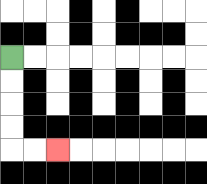{'start': '[0, 2]', 'end': '[2, 6]', 'path_directions': 'D,D,D,D,R,R', 'path_coordinates': '[[0, 2], [0, 3], [0, 4], [0, 5], [0, 6], [1, 6], [2, 6]]'}